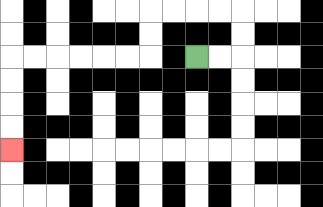{'start': '[8, 2]', 'end': '[0, 6]', 'path_directions': 'R,R,U,U,L,L,L,L,D,D,L,L,L,L,L,L,D,D,D,D', 'path_coordinates': '[[8, 2], [9, 2], [10, 2], [10, 1], [10, 0], [9, 0], [8, 0], [7, 0], [6, 0], [6, 1], [6, 2], [5, 2], [4, 2], [3, 2], [2, 2], [1, 2], [0, 2], [0, 3], [0, 4], [0, 5], [0, 6]]'}